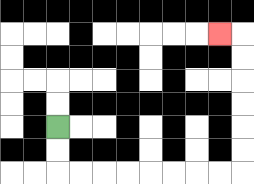{'start': '[2, 5]', 'end': '[9, 1]', 'path_directions': 'D,D,R,R,R,R,R,R,R,R,U,U,U,U,U,U,L', 'path_coordinates': '[[2, 5], [2, 6], [2, 7], [3, 7], [4, 7], [5, 7], [6, 7], [7, 7], [8, 7], [9, 7], [10, 7], [10, 6], [10, 5], [10, 4], [10, 3], [10, 2], [10, 1], [9, 1]]'}